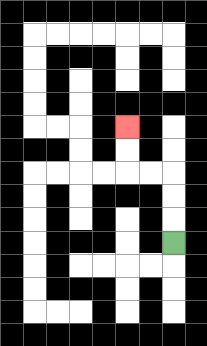{'start': '[7, 10]', 'end': '[5, 5]', 'path_directions': 'U,U,U,L,L,U,U', 'path_coordinates': '[[7, 10], [7, 9], [7, 8], [7, 7], [6, 7], [5, 7], [5, 6], [5, 5]]'}